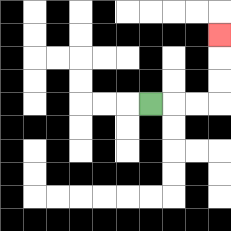{'start': '[6, 4]', 'end': '[9, 1]', 'path_directions': 'R,R,R,U,U,U', 'path_coordinates': '[[6, 4], [7, 4], [8, 4], [9, 4], [9, 3], [9, 2], [9, 1]]'}